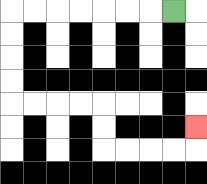{'start': '[7, 0]', 'end': '[8, 5]', 'path_directions': 'L,L,L,L,L,L,L,D,D,D,D,R,R,R,R,D,D,R,R,R,R,U', 'path_coordinates': '[[7, 0], [6, 0], [5, 0], [4, 0], [3, 0], [2, 0], [1, 0], [0, 0], [0, 1], [0, 2], [0, 3], [0, 4], [1, 4], [2, 4], [3, 4], [4, 4], [4, 5], [4, 6], [5, 6], [6, 6], [7, 6], [8, 6], [8, 5]]'}